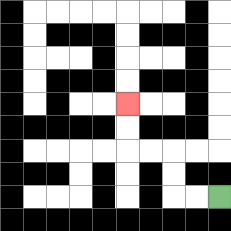{'start': '[9, 8]', 'end': '[5, 4]', 'path_directions': 'L,L,U,U,L,L,U,U', 'path_coordinates': '[[9, 8], [8, 8], [7, 8], [7, 7], [7, 6], [6, 6], [5, 6], [5, 5], [5, 4]]'}